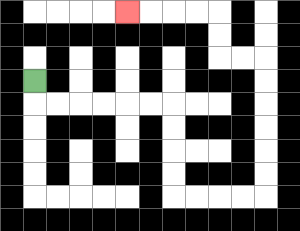{'start': '[1, 3]', 'end': '[5, 0]', 'path_directions': 'D,R,R,R,R,R,R,D,D,D,D,R,R,R,R,U,U,U,U,U,U,L,L,U,U,L,L,L,L', 'path_coordinates': '[[1, 3], [1, 4], [2, 4], [3, 4], [4, 4], [5, 4], [6, 4], [7, 4], [7, 5], [7, 6], [7, 7], [7, 8], [8, 8], [9, 8], [10, 8], [11, 8], [11, 7], [11, 6], [11, 5], [11, 4], [11, 3], [11, 2], [10, 2], [9, 2], [9, 1], [9, 0], [8, 0], [7, 0], [6, 0], [5, 0]]'}